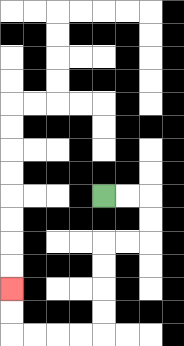{'start': '[4, 8]', 'end': '[0, 12]', 'path_directions': 'R,R,D,D,L,L,D,D,D,D,L,L,L,L,U,U', 'path_coordinates': '[[4, 8], [5, 8], [6, 8], [6, 9], [6, 10], [5, 10], [4, 10], [4, 11], [4, 12], [4, 13], [4, 14], [3, 14], [2, 14], [1, 14], [0, 14], [0, 13], [0, 12]]'}